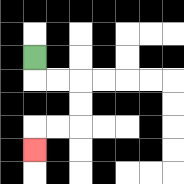{'start': '[1, 2]', 'end': '[1, 6]', 'path_directions': 'D,R,R,D,D,L,L,D', 'path_coordinates': '[[1, 2], [1, 3], [2, 3], [3, 3], [3, 4], [3, 5], [2, 5], [1, 5], [1, 6]]'}